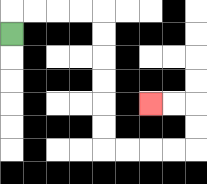{'start': '[0, 1]', 'end': '[6, 4]', 'path_directions': 'U,R,R,R,R,D,D,D,D,D,D,R,R,R,R,U,U,L,L', 'path_coordinates': '[[0, 1], [0, 0], [1, 0], [2, 0], [3, 0], [4, 0], [4, 1], [4, 2], [4, 3], [4, 4], [4, 5], [4, 6], [5, 6], [6, 6], [7, 6], [8, 6], [8, 5], [8, 4], [7, 4], [6, 4]]'}